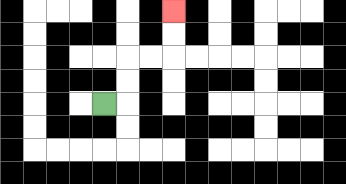{'start': '[4, 4]', 'end': '[7, 0]', 'path_directions': 'R,U,U,R,R,U,U', 'path_coordinates': '[[4, 4], [5, 4], [5, 3], [5, 2], [6, 2], [7, 2], [7, 1], [7, 0]]'}